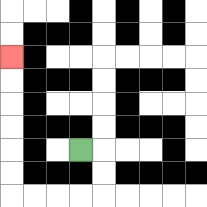{'start': '[3, 6]', 'end': '[0, 2]', 'path_directions': 'R,D,D,L,L,L,L,U,U,U,U,U,U', 'path_coordinates': '[[3, 6], [4, 6], [4, 7], [4, 8], [3, 8], [2, 8], [1, 8], [0, 8], [0, 7], [0, 6], [0, 5], [0, 4], [0, 3], [0, 2]]'}